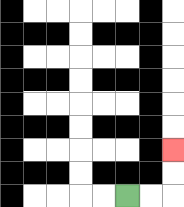{'start': '[5, 8]', 'end': '[7, 6]', 'path_directions': 'R,R,U,U', 'path_coordinates': '[[5, 8], [6, 8], [7, 8], [7, 7], [7, 6]]'}